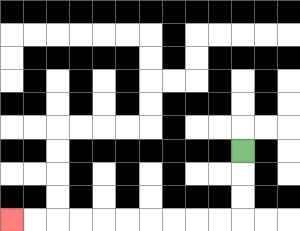{'start': '[10, 6]', 'end': '[0, 9]', 'path_directions': 'D,D,D,L,L,L,L,L,L,L,L,L,L', 'path_coordinates': '[[10, 6], [10, 7], [10, 8], [10, 9], [9, 9], [8, 9], [7, 9], [6, 9], [5, 9], [4, 9], [3, 9], [2, 9], [1, 9], [0, 9]]'}